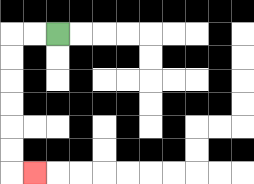{'start': '[2, 1]', 'end': '[1, 7]', 'path_directions': 'L,L,D,D,D,D,D,D,R', 'path_coordinates': '[[2, 1], [1, 1], [0, 1], [0, 2], [0, 3], [0, 4], [0, 5], [0, 6], [0, 7], [1, 7]]'}